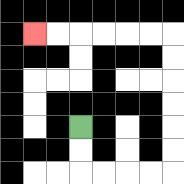{'start': '[3, 5]', 'end': '[1, 1]', 'path_directions': 'D,D,R,R,R,R,U,U,U,U,U,U,L,L,L,L,L,L', 'path_coordinates': '[[3, 5], [3, 6], [3, 7], [4, 7], [5, 7], [6, 7], [7, 7], [7, 6], [7, 5], [7, 4], [7, 3], [7, 2], [7, 1], [6, 1], [5, 1], [4, 1], [3, 1], [2, 1], [1, 1]]'}